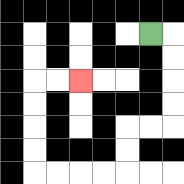{'start': '[6, 1]', 'end': '[3, 3]', 'path_directions': 'R,D,D,D,D,L,L,D,D,L,L,L,L,U,U,U,U,R,R', 'path_coordinates': '[[6, 1], [7, 1], [7, 2], [7, 3], [7, 4], [7, 5], [6, 5], [5, 5], [5, 6], [5, 7], [4, 7], [3, 7], [2, 7], [1, 7], [1, 6], [1, 5], [1, 4], [1, 3], [2, 3], [3, 3]]'}